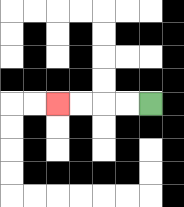{'start': '[6, 4]', 'end': '[2, 4]', 'path_directions': 'L,L,L,L', 'path_coordinates': '[[6, 4], [5, 4], [4, 4], [3, 4], [2, 4]]'}